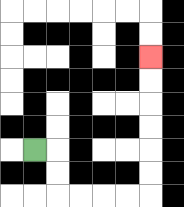{'start': '[1, 6]', 'end': '[6, 2]', 'path_directions': 'R,D,D,R,R,R,R,U,U,U,U,U,U', 'path_coordinates': '[[1, 6], [2, 6], [2, 7], [2, 8], [3, 8], [4, 8], [5, 8], [6, 8], [6, 7], [6, 6], [6, 5], [6, 4], [6, 3], [6, 2]]'}